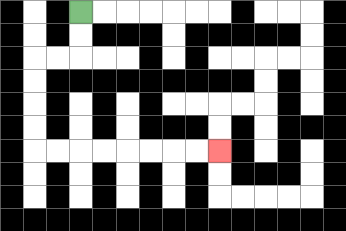{'start': '[3, 0]', 'end': '[9, 6]', 'path_directions': 'D,D,L,L,D,D,D,D,R,R,R,R,R,R,R,R', 'path_coordinates': '[[3, 0], [3, 1], [3, 2], [2, 2], [1, 2], [1, 3], [1, 4], [1, 5], [1, 6], [2, 6], [3, 6], [4, 6], [5, 6], [6, 6], [7, 6], [8, 6], [9, 6]]'}